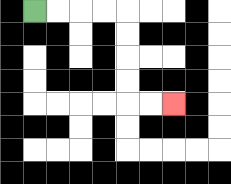{'start': '[1, 0]', 'end': '[7, 4]', 'path_directions': 'R,R,R,R,D,D,D,D,R,R', 'path_coordinates': '[[1, 0], [2, 0], [3, 0], [4, 0], [5, 0], [5, 1], [5, 2], [5, 3], [5, 4], [6, 4], [7, 4]]'}